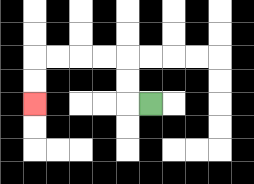{'start': '[6, 4]', 'end': '[1, 4]', 'path_directions': 'L,U,U,L,L,L,L,D,D', 'path_coordinates': '[[6, 4], [5, 4], [5, 3], [5, 2], [4, 2], [3, 2], [2, 2], [1, 2], [1, 3], [1, 4]]'}